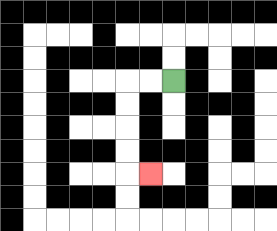{'start': '[7, 3]', 'end': '[6, 7]', 'path_directions': 'L,L,D,D,D,D,R', 'path_coordinates': '[[7, 3], [6, 3], [5, 3], [5, 4], [5, 5], [5, 6], [5, 7], [6, 7]]'}